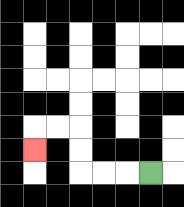{'start': '[6, 7]', 'end': '[1, 6]', 'path_directions': 'L,L,L,U,U,L,L,D', 'path_coordinates': '[[6, 7], [5, 7], [4, 7], [3, 7], [3, 6], [3, 5], [2, 5], [1, 5], [1, 6]]'}